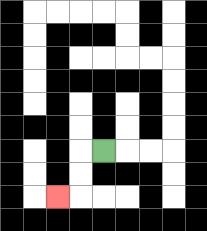{'start': '[4, 6]', 'end': '[2, 8]', 'path_directions': 'L,D,D,L', 'path_coordinates': '[[4, 6], [3, 6], [3, 7], [3, 8], [2, 8]]'}